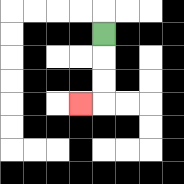{'start': '[4, 1]', 'end': '[3, 4]', 'path_directions': 'D,D,D,L', 'path_coordinates': '[[4, 1], [4, 2], [4, 3], [4, 4], [3, 4]]'}